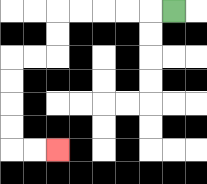{'start': '[7, 0]', 'end': '[2, 6]', 'path_directions': 'L,L,L,L,L,D,D,L,L,D,D,D,D,R,R', 'path_coordinates': '[[7, 0], [6, 0], [5, 0], [4, 0], [3, 0], [2, 0], [2, 1], [2, 2], [1, 2], [0, 2], [0, 3], [0, 4], [0, 5], [0, 6], [1, 6], [2, 6]]'}